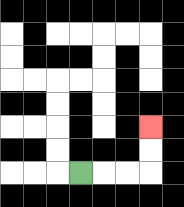{'start': '[3, 7]', 'end': '[6, 5]', 'path_directions': 'R,R,R,U,U', 'path_coordinates': '[[3, 7], [4, 7], [5, 7], [6, 7], [6, 6], [6, 5]]'}